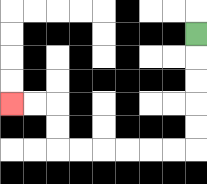{'start': '[8, 1]', 'end': '[0, 4]', 'path_directions': 'D,D,D,D,D,L,L,L,L,L,L,U,U,L,L', 'path_coordinates': '[[8, 1], [8, 2], [8, 3], [8, 4], [8, 5], [8, 6], [7, 6], [6, 6], [5, 6], [4, 6], [3, 6], [2, 6], [2, 5], [2, 4], [1, 4], [0, 4]]'}